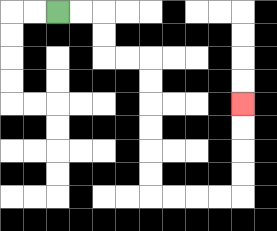{'start': '[2, 0]', 'end': '[10, 4]', 'path_directions': 'R,R,D,D,R,R,D,D,D,D,D,D,R,R,R,R,U,U,U,U', 'path_coordinates': '[[2, 0], [3, 0], [4, 0], [4, 1], [4, 2], [5, 2], [6, 2], [6, 3], [6, 4], [6, 5], [6, 6], [6, 7], [6, 8], [7, 8], [8, 8], [9, 8], [10, 8], [10, 7], [10, 6], [10, 5], [10, 4]]'}